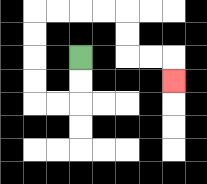{'start': '[3, 2]', 'end': '[7, 3]', 'path_directions': 'D,D,L,L,U,U,U,U,R,R,R,R,D,D,R,R,D', 'path_coordinates': '[[3, 2], [3, 3], [3, 4], [2, 4], [1, 4], [1, 3], [1, 2], [1, 1], [1, 0], [2, 0], [3, 0], [4, 0], [5, 0], [5, 1], [5, 2], [6, 2], [7, 2], [7, 3]]'}